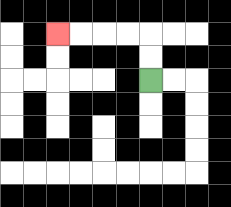{'start': '[6, 3]', 'end': '[2, 1]', 'path_directions': 'U,U,L,L,L,L', 'path_coordinates': '[[6, 3], [6, 2], [6, 1], [5, 1], [4, 1], [3, 1], [2, 1]]'}